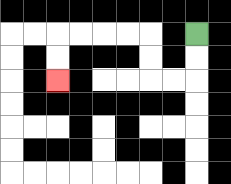{'start': '[8, 1]', 'end': '[2, 3]', 'path_directions': 'D,D,L,L,U,U,L,L,L,L,D,D', 'path_coordinates': '[[8, 1], [8, 2], [8, 3], [7, 3], [6, 3], [6, 2], [6, 1], [5, 1], [4, 1], [3, 1], [2, 1], [2, 2], [2, 3]]'}